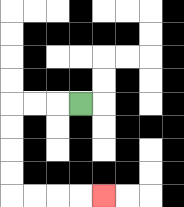{'start': '[3, 4]', 'end': '[4, 8]', 'path_directions': 'L,L,L,D,D,D,D,R,R,R,R', 'path_coordinates': '[[3, 4], [2, 4], [1, 4], [0, 4], [0, 5], [0, 6], [0, 7], [0, 8], [1, 8], [2, 8], [3, 8], [4, 8]]'}